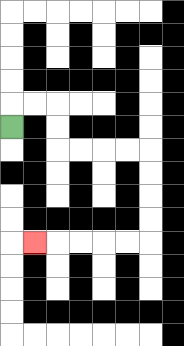{'start': '[0, 5]', 'end': '[1, 10]', 'path_directions': 'U,R,R,D,D,R,R,R,R,D,D,D,D,L,L,L,L,L', 'path_coordinates': '[[0, 5], [0, 4], [1, 4], [2, 4], [2, 5], [2, 6], [3, 6], [4, 6], [5, 6], [6, 6], [6, 7], [6, 8], [6, 9], [6, 10], [5, 10], [4, 10], [3, 10], [2, 10], [1, 10]]'}